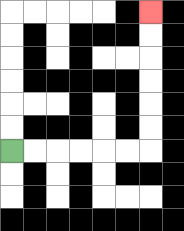{'start': '[0, 6]', 'end': '[6, 0]', 'path_directions': 'R,R,R,R,R,R,U,U,U,U,U,U', 'path_coordinates': '[[0, 6], [1, 6], [2, 6], [3, 6], [4, 6], [5, 6], [6, 6], [6, 5], [6, 4], [6, 3], [6, 2], [6, 1], [6, 0]]'}